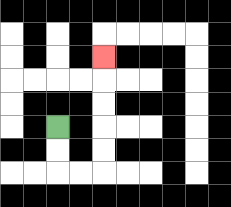{'start': '[2, 5]', 'end': '[4, 2]', 'path_directions': 'D,D,R,R,U,U,U,U,U', 'path_coordinates': '[[2, 5], [2, 6], [2, 7], [3, 7], [4, 7], [4, 6], [4, 5], [4, 4], [4, 3], [4, 2]]'}